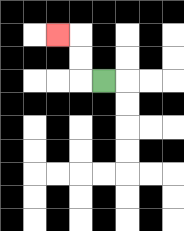{'start': '[4, 3]', 'end': '[2, 1]', 'path_directions': 'L,U,U,L', 'path_coordinates': '[[4, 3], [3, 3], [3, 2], [3, 1], [2, 1]]'}